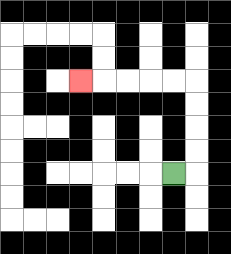{'start': '[7, 7]', 'end': '[3, 3]', 'path_directions': 'R,U,U,U,U,L,L,L,L,L', 'path_coordinates': '[[7, 7], [8, 7], [8, 6], [8, 5], [8, 4], [8, 3], [7, 3], [6, 3], [5, 3], [4, 3], [3, 3]]'}